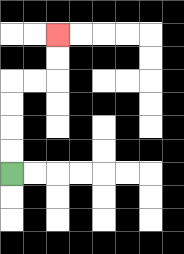{'start': '[0, 7]', 'end': '[2, 1]', 'path_directions': 'U,U,U,U,R,R,U,U', 'path_coordinates': '[[0, 7], [0, 6], [0, 5], [0, 4], [0, 3], [1, 3], [2, 3], [2, 2], [2, 1]]'}